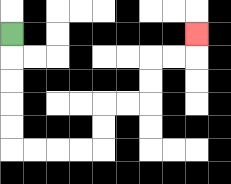{'start': '[0, 1]', 'end': '[8, 1]', 'path_directions': 'D,D,D,D,D,R,R,R,R,U,U,R,R,U,U,R,R,U', 'path_coordinates': '[[0, 1], [0, 2], [0, 3], [0, 4], [0, 5], [0, 6], [1, 6], [2, 6], [3, 6], [4, 6], [4, 5], [4, 4], [5, 4], [6, 4], [6, 3], [6, 2], [7, 2], [8, 2], [8, 1]]'}